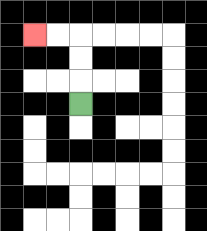{'start': '[3, 4]', 'end': '[1, 1]', 'path_directions': 'U,U,U,L,L', 'path_coordinates': '[[3, 4], [3, 3], [3, 2], [3, 1], [2, 1], [1, 1]]'}